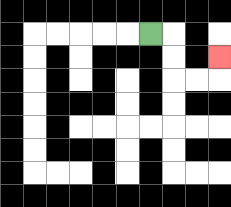{'start': '[6, 1]', 'end': '[9, 2]', 'path_directions': 'R,D,D,R,R,U', 'path_coordinates': '[[6, 1], [7, 1], [7, 2], [7, 3], [8, 3], [9, 3], [9, 2]]'}